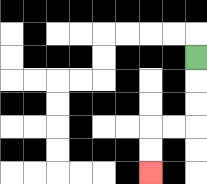{'start': '[8, 2]', 'end': '[6, 7]', 'path_directions': 'D,D,D,L,L,D,D', 'path_coordinates': '[[8, 2], [8, 3], [8, 4], [8, 5], [7, 5], [6, 5], [6, 6], [6, 7]]'}